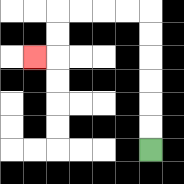{'start': '[6, 6]', 'end': '[1, 2]', 'path_directions': 'U,U,U,U,U,U,L,L,L,L,D,D,L', 'path_coordinates': '[[6, 6], [6, 5], [6, 4], [6, 3], [6, 2], [6, 1], [6, 0], [5, 0], [4, 0], [3, 0], [2, 0], [2, 1], [2, 2], [1, 2]]'}